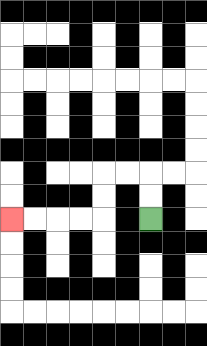{'start': '[6, 9]', 'end': '[0, 9]', 'path_directions': 'U,U,L,L,D,D,L,L,L,L', 'path_coordinates': '[[6, 9], [6, 8], [6, 7], [5, 7], [4, 7], [4, 8], [4, 9], [3, 9], [2, 9], [1, 9], [0, 9]]'}